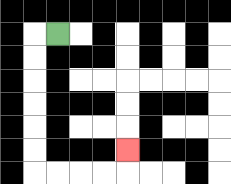{'start': '[2, 1]', 'end': '[5, 6]', 'path_directions': 'L,D,D,D,D,D,D,R,R,R,R,U', 'path_coordinates': '[[2, 1], [1, 1], [1, 2], [1, 3], [1, 4], [1, 5], [1, 6], [1, 7], [2, 7], [3, 7], [4, 7], [5, 7], [5, 6]]'}